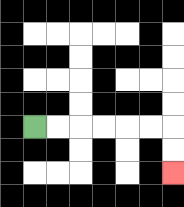{'start': '[1, 5]', 'end': '[7, 7]', 'path_directions': 'R,R,R,R,R,R,D,D', 'path_coordinates': '[[1, 5], [2, 5], [3, 5], [4, 5], [5, 5], [6, 5], [7, 5], [7, 6], [7, 7]]'}